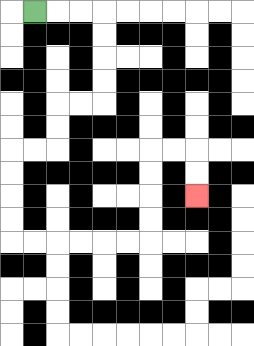{'start': '[1, 0]', 'end': '[8, 8]', 'path_directions': 'R,R,R,D,D,D,D,L,L,D,D,L,L,D,D,D,D,R,R,R,R,R,R,U,U,U,U,R,R,D,D', 'path_coordinates': '[[1, 0], [2, 0], [3, 0], [4, 0], [4, 1], [4, 2], [4, 3], [4, 4], [3, 4], [2, 4], [2, 5], [2, 6], [1, 6], [0, 6], [0, 7], [0, 8], [0, 9], [0, 10], [1, 10], [2, 10], [3, 10], [4, 10], [5, 10], [6, 10], [6, 9], [6, 8], [6, 7], [6, 6], [7, 6], [8, 6], [8, 7], [8, 8]]'}